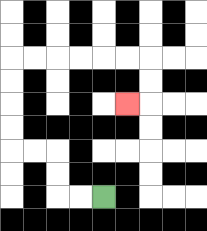{'start': '[4, 8]', 'end': '[5, 4]', 'path_directions': 'L,L,U,U,L,L,U,U,U,U,R,R,R,R,R,R,D,D,L', 'path_coordinates': '[[4, 8], [3, 8], [2, 8], [2, 7], [2, 6], [1, 6], [0, 6], [0, 5], [0, 4], [0, 3], [0, 2], [1, 2], [2, 2], [3, 2], [4, 2], [5, 2], [6, 2], [6, 3], [6, 4], [5, 4]]'}